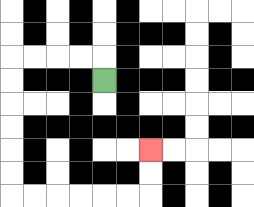{'start': '[4, 3]', 'end': '[6, 6]', 'path_directions': 'U,L,L,L,L,D,D,D,D,D,D,R,R,R,R,R,R,U,U', 'path_coordinates': '[[4, 3], [4, 2], [3, 2], [2, 2], [1, 2], [0, 2], [0, 3], [0, 4], [0, 5], [0, 6], [0, 7], [0, 8], [1, 8], [2, 8], [3, 8], [4, 8], [5, 8], [6, 8], [6, 7], [6, 6]]'}